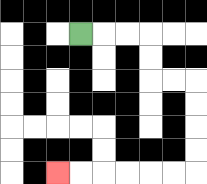{'start': '[3, 1]', 'end': '[2, 7]', 'path_directions': 'R,R,R,D,D,R,R,D,D,D,D,L,L,L,L,L,L', 'path_coordinates': '[[3, 1], [4, 1], [5, 1], [6, 1], [6, 2], [6, 3], [7, 3], [8, 3], [8, 4], [8, 5], [8, 6], [8, 7], [7, 7], [6, 7], [5, 7], [4, 7], [3, 7], [2, 7]]'}